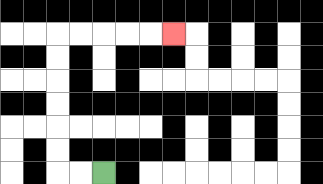{'start': '[4, 7]', 'end': '[7, 1]', 'path_directions': 'L,L,U,U,U,U,U,U,R,R,R,R,R', 'path_coordinates': '[[4, 7], [3, 7], [2, 7], [2, 6], [2, 5], [2, 4], [2, 3], [2, 2], [2, 1], [3, 1], [4, 1], [5, 1], [6, 1], [7, 1]]'}